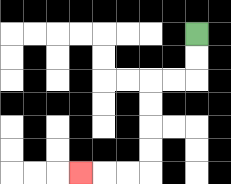{'start': '[8, 1]', 'end': '[3, 7]', 'path_directions': 'D,D,L,L,D,D,D,D,L,L,L', 'path_coordinates': '[[8, 1], [8, 2], [8, 3], [7, 3], [6, 3], [6, 4], [6, 5], [6, 6], [6, 7], [5, 7], [4, 7], [3, 7]]'}